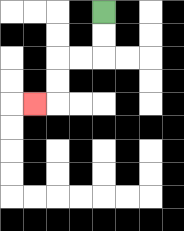{'start': '[4, 0]', 'end': '[1, 4]', 'path_directions': 'D,D,L,L,D,D,L', 'path_coordinates': '[[4, 0], [4, 1], [4, 2], [3, 2], [2, 2], [2, 3], [2, 4], [1, 4]]'}